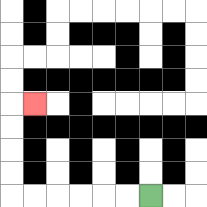{'start': '[6, 8]', 'end': '[1, 4]', 'path_directions': 'L,L,L,L,L,L,U,U,U,U,R', 'path_coordinates': '[[6, 8], [5, 8], [4, 8], [3, 8], [2, 8], [1, 8], [0, 8], [0, 7], [0, 6], [0, 5], [0, 4], [1, 4]]'}